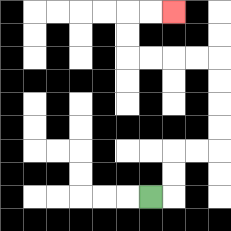{'start': '[6, 8]', 'end': '[7, 0]', 'path_directions': 'R,U,U,R,R,U,U,U,U,L,L,L,L,U,U,R,R', 'path_coordinates': '[[6, 8], [7, 8], [7, 7], [7, 6], [8, 6], [9, 6], [9, 5], [9, 4], [9, 3], [9, 2], [8, 2], [7, 2], [6, 2], [5, 2], [5, 1], [5, 0], [6, 0], [7, 0]]'}